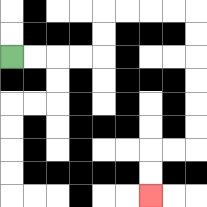{'start': '[0, 2]', 'end': '[6, 8]', 'path_directions': 'R,R,R,R,U,U,R,R,R,R,D,D,D,D,D,D,L,L,D,D', 'path_coordinates': '[[0, 2], [1, 2], [2, 2], [3, 2], [4, 2], [4, 1], [4, 0], [5, 0], [6, 0], [7, 0], [8, 0], [8, 1], [8, 2], [8, 3], [8, 4], [8, 5], [8, 6], [7, 6], [6, 6], [6, 7], [6, 8]]'}